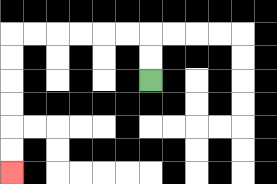{'start': '[6, 3]', 'end': '[0, 7]', 'path_directions': 'U,U,L,L,L,L,L,L,D,D,D,D,D,D', 'path_coordinates': '[[6, 3], [6, 2], [6, 1], [5, 1], [4, 1], [3, 1], [2, 1], [1, 1], [0, 1], [0, 2], [0, 3], [0, 4], [0, 5], [0, 6], [0, 7]]'}